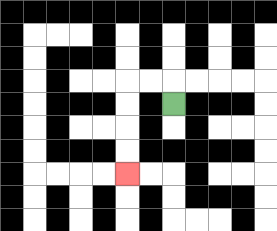{'start': '[7, 4]', 'end': '[5, 7]', 'path_directions': 'U,L,L,D,D,D,D', 'path_coordinates': '[[7, 4], [7, 3], [6, 3], [5, 3], [5, 4], [5, 5], [5, 6], [5, 7]]'}